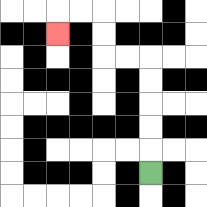{'start': '[6, 7]', 'end': '[2, 1]', 'path_directions': 'U,U,U,U,U,L,L,U,U,L,L,D', 'path_coordinates': '[[6, 7], [6, 6], [6, 5], [6, 4], [6, 3], [6, 2], [5, 2], [4, 2], [4, 1], [4, 0], [3, 0], [2, 0], [2, 1]]'}